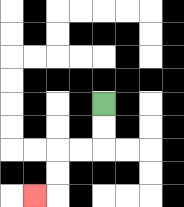{'start': '[4, 4]', 'end': '[1, 8]', 'path_directions': 'D,D,L,L,D,D,L', 'path_coordinates': '[[4, 4], [4, 5], [4, 6], [3, 6], [2, 6], [2, 7], [2, 8], [1, 8]]'}